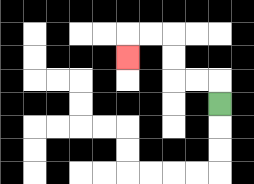{'start': '[9, 4]', 'end': '[5, 2]', 'path_directions': 'U,L,L,U,U,L,L,D', 'path_coordinates': '[[9, 4], [9, 3], [8, 3], [7, 3], [7, 2], [7, 1], [6, 1], [5, 1], [5, 2]]'}